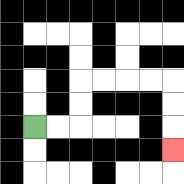{'start': '[1, 5]', 'end': '[7, 6]', 'path_directions': 'R,R,U,U,R,R,R,R,D,D,D', 'path_coordinates': '[[1, 5], [2, 5], [3, 5], [3, 4], [3, 3], [4, 3], [5, 3], [6, 3], [7, 3], [7, 4], [7, 5], [7, 6]]'}